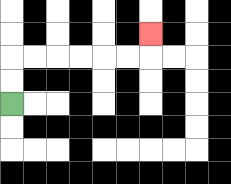{'start': '[0, 4]', 'end': '[6, 1]', 'path_directions': 'U,U,R,R,R,R,R,R,U', 'path_coordinates': '[[0, 4], [0, 3], [0, 2], [1, 2], [2, 2], [3, 2], [4, 2], [5, 2], [6, 2], [6, 1]]'}